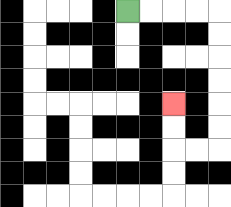{'start': '[5, 0]', 'end': '[7, 4]', 'path_directions': 'R,R,R,R,D,D,D,D,D,D,L,L,U,U', 'path_coordinates': '[[5, 0], [6, 0], [7, 0], [8, 0], [9, 0], [9, 1], [9, 2], [9, 3], [9, 4], [9, 5], [9, 6], [8, 6], [7, 6], [7, 5], [7, 4]]'}